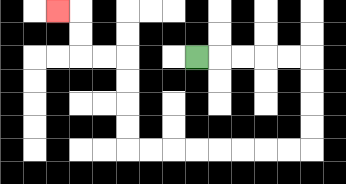{'start': '[8, 2]', 'end': '[2, 0]', 'path_directions': 'R,R,R,R,R,D,D,D,D,L,L,L,L,L,L,L,L,U,U,U,U,L,L,U,U,L', 'path_coordinates': '[[8, 2], [9, 2], [10, 2], [11, 2], [12, 2], [13, 2], [13, 3], [13, 4], [13, 5], [13, 6], [12, 6], [11, 6], [10, 6], [9, 6], [8, 6], [7, 6], [6, 6], [5, 6], [5, 5], [5, 4], [5, 3], [5, 2], [4, 2], [3, 2], [3, 1], [3, 0], [2, 0]]'}